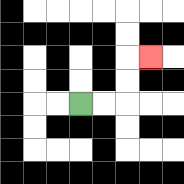{'start': '[3, 4]', 'end': '[6, 2]', 'path_directions': 'R,R,U,U,R', 'path_coordinates': '[[3, 4], [4, 4], [5, 4], [5, 3], [5, 2], [6, 2]]'}